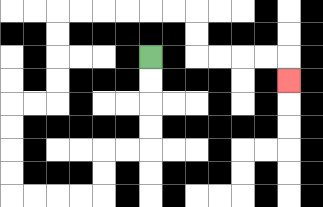{'start': '[6, 2]', 'end': '[12, 3]', 'path_directions': 'D,D,D,D,L,L,D,D,L,L,L,L,U,U,U,U,R,R,U,U,U,U,R,R,R,R,R,R,D,D,R,R,R,R,D', 'path_coordinates': '[[6, 2], [6, 3], [6, 4], [6, 5], [6, 6], [5, 6], [4, 6], [4, 7], [4, 8], [3, 8], [2, 8], [1, 8], [0, 8], [0, 7], [0, 6], [0, 5], [0, 4], [1, 4], [2, 4], [2, 3], [2, 2], [2, 1], [2, 0], [3, 0], [4, 0], [5, 0], [6, 0], [7, 0], [8, 0], [8, 1], [8, 2], [9, 2], [10, 2], [11, 2], [12, 2], [12, 3]]'}